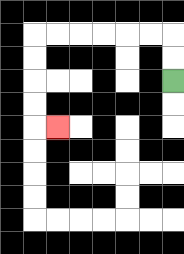{'start': '[7, 3]', 'end': '[2, 5]', 'path_directions': 'U,U,L,L,L,L,L,L,D,D,D,D,R', 'path_coordinates': '[[7, 3], [7, 2], [7, 1], [6, 1], [5, 1], [4, 1], [3, 1], [2, 1], [1, 1], [1, 2], [1, 3], [1, 4], [1, 5], [2, 5]]'}